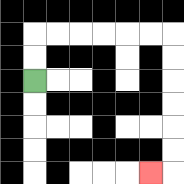{'start': '[1, 3]', 'end': '[6, 7]', 'path_directions': 'U,U,R,R,R,R,R,R,D,D,D,D,D,D,L', 'path_coordinates': '[[1, 3], [1, 2], [1, 1], [2, 1], [3, 1], [4, 1], [5, 1], [6, 1], [7, 1], [7, 2], [7, 3], [7, 4], [7, 5], [7, 6], [7, 7], [6, 7]]'}